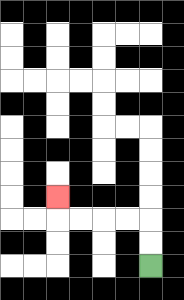{'start': '[6, 11]', 'end': '[2, 8]', 'path_directions': 'U,U,L,L,L,L,U', 'path_coordinates': '[[6, 11], [6, 10], [6, 9], [5, 9], [4, 9], [3, 9], [2, 9], [2, 8]]'}